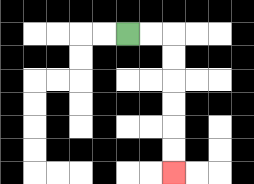{'start': '[5, 1]', 'end': '[7, 7]', 'path_directions': 'R,R,D,D,D,D,D,D', 'path_coordinates': '[[5, 1], [6, 1], [7, 1], [7, 2], [7, 3], [7, 4], [7, 5], [7, 6], [7, 7]]'}